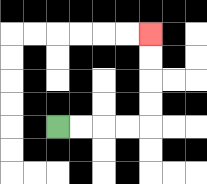{'start': '[2, 5]', 'end': '[6, 1]', 'path_directions': 'R,R,R,R,U,U,U,U', 'path_coordinates': '[[2, 5], [3, 5], [4, 5], [5, 5], [6, 5], [6, 4], [6, 3], [6, 2], [6, 1]]'}